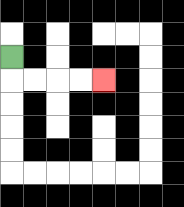{'start': '[0, 2]', 'end': '[4, 3]', 'path_directions': 'D,R,R,R,R', 'path_coordinates': '[[0, 2], [0, 3], [1, 3], [2, 3], [3, 3], [4, 3]]'}